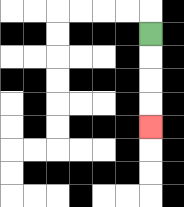{'start': '[6, 1]', 'end': '[6, 5]', 'path_directions': 'D,D,D,D', 'path_coordinates': '[[6, 1], [6, 2], [6, 3], [6, 4], [6, 5]]'}